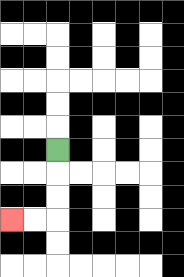{'start': '[2, 6]', 'end': '[0, 9]', 'path_directions': 'D,D,D,L,L', 'path_coordinates': '[[2, 6], [2, 7], [2, 8], [2, 9], [1, 9], [0, 9]]'}